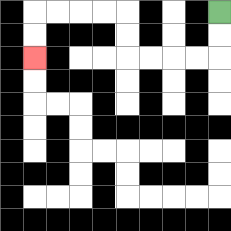{'start': '[9, 0]', 'end': '[1, 2]', 'path_directions': 'D,D,L,L,L,L,U,U,L,L,L,L,D,D', 'path_coordinates': '[[9, 0], [9, 1], [9, 2], [8, 2], [7, 2], [6, 2], [5, 2], [5, 1], [5, 0], [4, 0], [3, 0], [2, 0], [1, 0], [1, 1], [1, 2]]'}